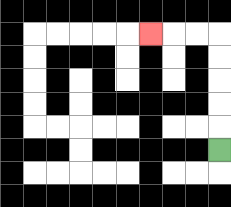{'start': '[9, 6]', 'end': '[6, 1]', 'path_directions': 'U,U,U,U,U,L,L,L', 'path_coordinates': '[[9, 6], [9, 5], [9, 4], [9, 3], [9, 2], [9, 1], [8, 1], [7, 1], [6, 1]]'}